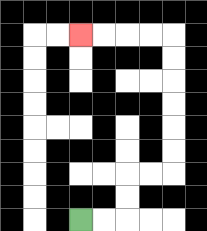{'start': '[3, 9]', 'end': '[3, 1]', 'path_directions': 'R,R,U,U,R,R,U,U,U,U,U,U,L,L,L,L', 'path_coordinates': '[[3, 9], [4, 9], [5, 9], [5, 8], [5, 7], [6, 7], [7, 7], [7, 6], [7, 5], [7, 4], [7, 3], [7, 2], [7, 1], [6, 1], [5, 1], [4, 1], [3, 1]]'}